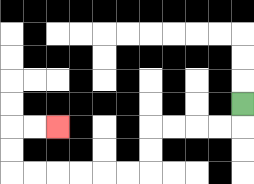{'start': '[10, 4]', 'end': '[2, 5]', 'path_directions': 'D,L,L,L,L,D,D,L,L,L,L,L,L,U,U,R,R', 'path_coordinates': '[[10, 4], [10, 5], [9, 5], [8, 5], [7, 5], [6, 5], [6, 6], [6, 7], [5, 7], [4, 7], [3, 7], [2, 7], [1, 7], [0, 7], [0, 6], [0, 5], [1, 5], [2, 5]]'}